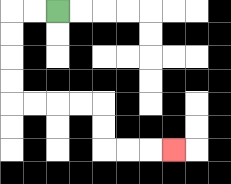{'start': '[2, 0]', 'end': '[7, 6]', 'path_directions': 'L,L,D,D,D,D,R,R,R,R,D,D,R,R,R', 'path_coordinates': '[[2, 0], [1, 0], [0, 0], [0, 1], [0, 2], [0, 3], [0, 4], [1, 4], [2, 4], [3, 4], [4, 4], [4, 5], [4, 6], [5, 6], [6, 6], [7, 6]]'}